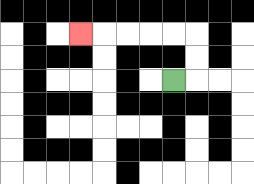{'start': '[7, 3]', 'end': '[3, 1]', 'path_directions': 'R,U,U,L,L,L,L,L', 'path_coordinates': '[[7, 3], [8, 3], [8, 2], [8, 1], [7, 1], [6, 1], [5, 1], [4, 1], [3, 1]]'}